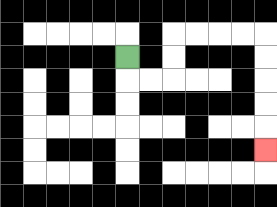{'start': '[5, 2]', 'end': '[11, 6]', 'path_directions': 'D,R,R,U,U,R,R,R,R,D,D,D,D,D', 'path_coordinates': '[[5, 2], [5, 3], [6, 3], [7, 3], [7, 2], [7, 1], [8, 1], [9, 1], [10, 1], [11, 1], [11, 2], [11, 3], [11, 4], [11, 5], [11, 6]]'}